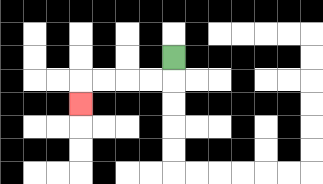{'start': '[7, 2]', 'end': '[3, 4]', 'path_directions': 'D,L,L,L,L,D', 'path_coordinates': '[[7, 2], [7, 3], [6, 3], [5, 3], [4, 3], [3, 3], [3, 4]]'}